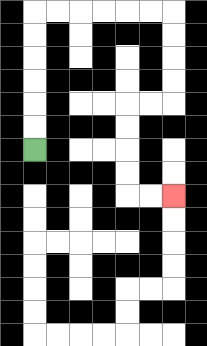{'start': '[1, 6]', 'end': '[7, 8]', 'path_directions': 'U,U,U,U,U,U,R,R,R,R,R,R,D,D,D,D,L,L,D,D,D,D,R,R', 'path_coordinates': '[[1, 6], [1, 5], [1, 4], [1, 3], [1, 2], [1, 1], [1, 0], [2, 0], [3, 0], [4, 0], [5, 0], [6, 0], [7, 0], [7, 1], [7, 2], [7, 3], [7, 4], [6, 4], [5, 4], [5, 5], [5, 6], [5, 7], [5, 8], [6, 8], [7, 8]]'}